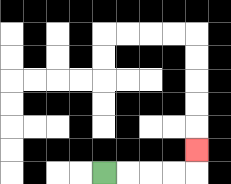{'start': '[4, 7]', 'end': '[8, 6]', 'path_directions': 'R,R,R,R,U', 'path_coordinates': '[[4, 7], [5, 7], [6, 7], [7, 7], [8, 7], [8, 6]]'}